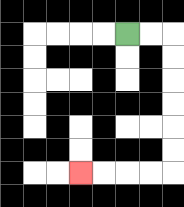{'start': '[5, 1]', 'end': '[3, 7]', 'path_directions': 'R,R,D,D,D,D,D,D,L,L,L,L', 'path_coordinates': '[[5, 1], [6, 1], [7, 1], [7, 2], [7, 3], [7, 4], [7, 5], [7, 6], [7, 7], [6, 7], [5, 7], [4, 7], [3, 7]]'}